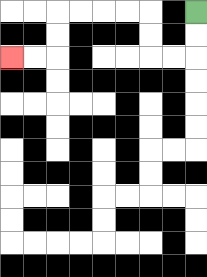{'start': '[8, 0]', 'end': '[0, 2]', 'path_directions': 'D,D,L,L,U,U,L,L,L,L,D,D,L,L', 'path_coordinates': '[[8, 0], [8, 1], [8, 2], [7, 2], [6, 2], [6, 1], [6, 0], [5, 0], [4, 0], [3, 0], [2, 0], [2, 1], [2, 2], [1, 2], [0, 2]]'}